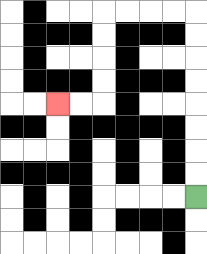{'start': '[8, 8]', 'end': '[2, 4]', 'path_directions': 'U,U,U,U,U,U,U,U,L,L,L,L,D,D,D,D,L,L', 'path_coordinates': '[[8, 8], [8, 7], [8, 6], [8, 5], [8, 4], [8, 3], [8, 2], [8, 1], [8, 0], [7, 0], [6, 0], [5, 0], [4, 0], [4, 1], [4, 2], [4, 3], [4, 4], [3, 4], [2, 4]]'}